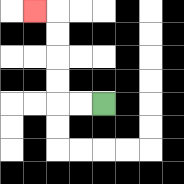{'start': '[4, 4]', 'end': '[1, 0]', 'path_directions': 'L,L,U,U,U,U,L', 'path_coordinates': '[[4, 4], [3, 4], [2, 4], [2, 3], [2, 2], [2, 1], [2, 0], [1, 0]]'}